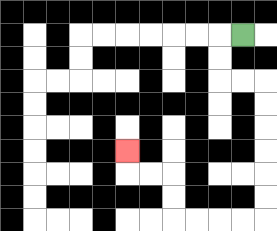{'start': '[10, 1]', 'end': '[5, 6]', 'path_directions': 'L,D,D,R,R,D,D,D,D,D,D,L,L,L,L,U,U,L,L,U', 'path_coordinates': '[[10, 1], [9, 1], [9, 2], [9, 3], [10, 3], [11, 3], [11, 4], [11, 5], [11, 6], [11, 7], [11, 8], [11, 9], [10, 9], [9, 9], [8, 9], [7, 9], [7, 8], [7, 7], [6, 7], [5, 7], [5, 6]]'}